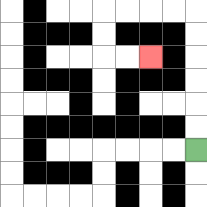{'start': '[8, 6]', 'end': '[6, 2]', 'path_directions': 'U,U,U,U,U,U,L,L,L,L,D,D,R,R', 'path_coordinates': '[[8, 6], [8, 5], [8, 4], [8, 3], [8, 2], [8, 1], [8, 0], [7, 0], [6, 0], [5, 0], [4, 0], [4, 1], [4, 2], [5, 2], [6, 2]]'}